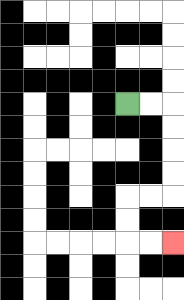{'start': '[5, 4]', 'end': '[7, 10]', 'path_directions': 'R,R,D,D,D,D,L,L,D,D,R,R', 'path_coordinates': '[[5, 4], [6, 4], [7, 4], [7, 5], [7, 6], [7, 7], [7, 8], [6, 8], [5, 8], [5, 9], [5, 10], [6, 10], [7, 10]]'}